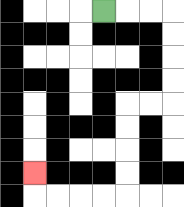{'start': '[4, 0]', 'end': '[1, 7]', 'path_directions': 'R,R,R,D,D,D,D,L,L,D,D,D,D,L,L,L,L,U', 'path_coordinates': '[[4, 0], [5, 0], [6, 0], [7, 0], [7, 1], [7, 2], [7, 3], [7, 4], [6, 4], [5, 4], [5, 5], [5, 6], [5, 7], [5, 8], [4, 8], [3, 8], [2, 8], [1, 8], [1, 7]]'}